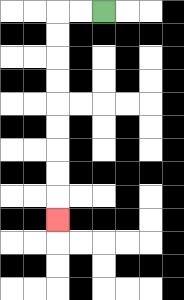{'start': '[4, 0]', 'end': '[2, 9]', 'path_directions': 'L,L,D,D,D,D,D,D,D,D,D', 'path_coordinates': '[[4, 0], [3, 0], [2, 0], [2, 1], [2, 2], [2, 3], [2, 4], [2, 5], [2, 6], [2, 7], [2, 8], [2, 9]]'}